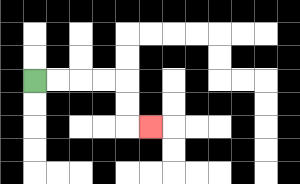{'start': '[1, 3]', 'end': '[6, 5]', 'path_directions': 'R,R,R,R,D,D,R', 'path_coordinates': '[[1, 3], [2, 3], [3, 3], [4, 3], [5, 3], [5, 4], [5, 5], [6, 5]]'}